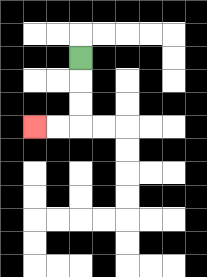{'start': '[3, 2]', 'end': '[1, 5]', 'path_directions': 'D,D,D,L,L', 'path_coordinates': '[[3, 2], [3, 3], [3, 4], [3, 5], [2, 5], [1, 5]]'}